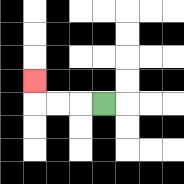{'start': '[4, 4]', 'end': '[1, 3]', 'path_directions': 'L,L,L,U', 'path_coordinates': '[[4, 4], [3, 4], [2, 4], [1, 4], [1, 3]]'}